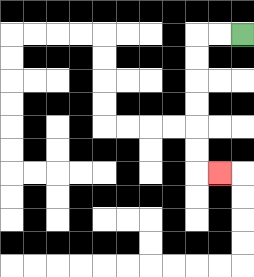{'start': '[10, 1]', 'end': '[9, 7]', 'path_directions': 'L,L,D,D,D,D,D,D,R', 'path_coordinates': '[[10, 1], [9, 1], [8, 1], [8, 2], [8, 3], [8, 4], [8, 5], [8, 6], [8, 7], [9, 7]]'}